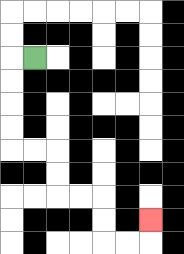{'start': '[1, 2]', 'end': '[6, 9]', 'path_directions': 'L,D,D,D,D,R,R,D,D,R,R,D,D,R,R,U', 'path_coordinates': '[[1, 2], [0, 2], [0, 3], [0, 4], [0, 5], [0, 6], [1, 6], [2, 6], [2, 7], [2, 8], [3, 8], [4, 8], [4, 9], [4, 10], [5, 10], [6, 10], [6, 9]]'}